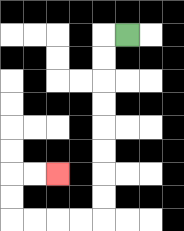{'start': '[5, 1]', 'end': '[2, 7]', 'path_directions': 'L,D,D,D,D,D,D,D,D,L,L,L,L,U,U,R,R', 'path_coordinates': '[[5, 1], [4, 1], [4, 2], [4, 3], [4, 4], [4, 5], [4, 6], [4, 7], [4, 8], [4, 9], [3, 9], [2, 9], [1, 9], [0, 9], [0, 8], [0, 7], [1, 7], [2, 7]]'}